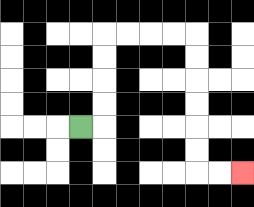{'start': '[3, 5]', 'end': '[10, 7]', 'path_directions': 'R,U,U,U,U,R,R,R,R,D,D,D,D,D,D,R,R', 'path_coordinates': '[[3, 5], [4, 5], [4, 4], [4, 3], [4, 2], [4, 1], [5, 1], [6, 1], [7, 1], [8, 1], [8, 2], [8, 3], [8, 4], [8, 5], [8, 6], [8, 7], [9, 7], [10, 7]]'}